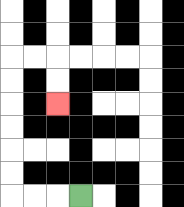{'start': '[3, 8]', 'end': '[2, 4]', 'path_directions': 'L,L,L,U,U,U,U,U,U,R,R,D,D', 'path_coordinates': '[[3, 8], [2, 8], [1, 8], [0, 8], [0, 7], [0, 6], [0, 5], [0, 4], [0, 3], [0, 2], [1, 2], [2, 2], [2, 3], [2, 4]]'}